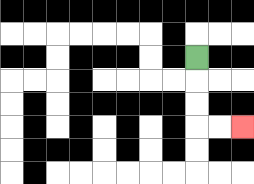{'start': '[8, 2]', 'end': '[10, 5]', 'path_directions': 'D,D,D,R,R', 'path_coordinates': '[[8, 2], [8, 3], [8, 4], [8, 5], [9, 5], [10, 5]]'}